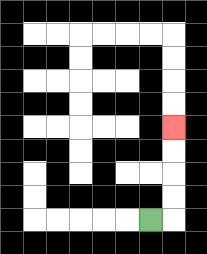{'start': '[6, 9]', 'end': '[7, 5]', 'path_directions': 'R,U,U,U,U', 'path_coordinates': '[[6, 9], [7, 9], [7, 8], [7, 7], [7, 6], [7, 5]]'}